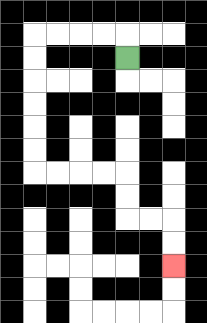{'start': '[5, 2]', 'end': '[7, 11]', 'path_directions': 'U,L,L,L,L,D,D,D,D,D,D,R,R,R,R,D,D,R,R,D,D', 'path_coordinates': '[[5, 2], [5, 1], [4, 1], [3, 1], [2, 1], [1, 1], [1, 2], [1, 3], [1, 4], [1, 5], [1, 6], [1, 7], [2, 7], [3, 7], [4, 7], [5, 7], [5, 8], [5, 9], [6, 9], [7, 9], [7, 10], [7, 11]]'}